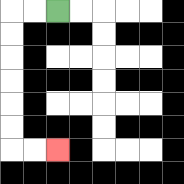{'start': '[2, 0]', 'end': '[2, 6]', 'path_directions': 'L,L,D,D,D,D,D,D,R,R', 'path_coordinates': '[[2, 0], [1, 0], [0, 0], [0, 1], [0, 2], [0, 3], [0, 4], [0, 5], [0, 6], [1, 6], [2, 6]]'}